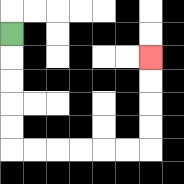{'start': '[0, 1]', 'end': '[6, 2]', 'path_directions': 'D,D,D,D,D,R,R,R,R,R,R,U,U,U,U', 'path_coordinates': '[[0, 1], [0, 2], [0, 3], [0, 4], [0, 5], [0, 6], [1, 6], [2, 6], [3, 6], [4, 6], [5, 6], [6, 6], [6, 5], [6, 4], [6, 3], [6, 2]]'}